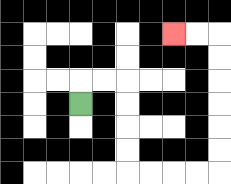{'start': '[3, 4]', 'end': '[7, 1]', 'path_directions': 'U,R,R,D,D,D,D,R,R,R,R,U,U,U,U,U,U,L,L', 'path_coordinates': '[[3, 4], [3, 3], [4, 3], [5, 3], [5, 4], [5, 5], [5, 6], [5, 7], [6, 7], [7, 7], [8, 7], [9, 7], [9, 6], [9, 5], [9, 4], [9, 3], [9, 2], [9, 1], [8, 1], [7, 1]]'}